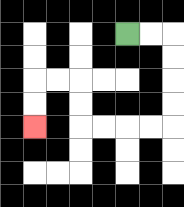{'start': '[5, 1]', 'end': '[1, 5]', 'path_directions': 'R,R,D,D,D,D,L,L,L,L,U,U,L,L,D,D', 'path_coordinates': '[[5, 1], [6, 1], [7, 1], [7, 2], [7, 3], [7, 4], [7, 5], [6, 5], [5, 5], [4, 5], [3, 5], [3, 4], [3, 3], [2, 3], [1, 3], [1, 4], [1, 5]]'}